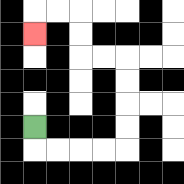{'start': '[1, 5]', 'end': '[1, 1]', 'path_directions': 'D,R,R,R,R,U,U,U,U,L,L,U,U,L,L,D', 'path_coordinates': '[[1, 5], [1, 6], [2, 6], [3, 6], [4, 6], [5, 6], [5, 5], [5, 4], [5, 3], [5, 2], [4, 2], [3, 2], [3, 1], [3, 0], [2, 0], [1, 0], [1, 1]]'}